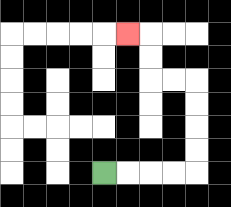{'start': '[4, 7]', 'end': '[5, 1]', 'path_directions': 'R,R,R,R,U,U,U,U,L,L,U,U,L', 'path_coordinates': '[[4, 7], [5, 7], [6, 7], [7, 7], [8, 7], [8, 6], [8, 5], [8, 4], [8, 3], [7, 3], [6, 3], [6, 2], [6, 1], [5, 1]]'}